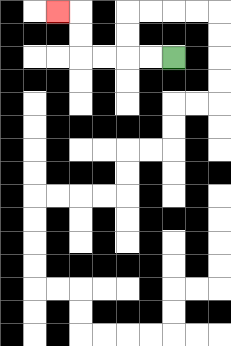{'start': '[7, 2]', 'end': '[2, 0]', 'path_directions': 'L,L,L,L,U,U,L', 'path_coordinates': '[[7, 2], [6, 2], [5, 2], [4, 2], [3, 2], [3, 1], [3, 0], [2, 0]]'}